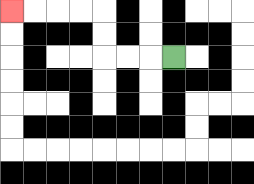{'start': '[7, 2]', 'end': '[0, 0]', 'path_directions': 'L,L,L,U,U,L,L,L,L', 'path_coordinates': '[[7, 2], [6, 2], [5, 2], [4, 2], [4, 1], [4, 0], [3, 0], [2, 0], [1, 0], [0, 0]]'}